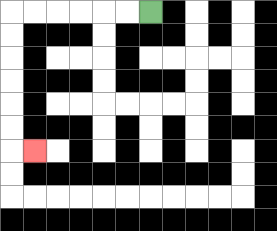{'start': '[6, 0]', 'end': '[1, 6]', 'path_directions': 'L,L,L,L,L,L,D,D,D,D,D,D,R', 'path_coordinates': '[[6, 0], [5, 0], [4, 0], [3, 0], [2, 0], [1, 0], [0, 0], [0, 1], [0, 2], [0, 3], [0, 4], [0, 5], [0, 6], [1, 6]]'}